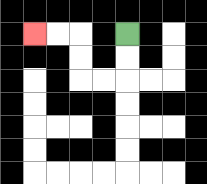{'start': '[5, 1]', 'end': '[1, 1]', 'path_directions': 'D,D,L,L,U,U,L,L', 'path_coordinates': '[[5, 1], [5, 2], [5, 3], [4, 3], [3, 3], [3, 2], [3, 1], [2, 1], [1, 1]]'}